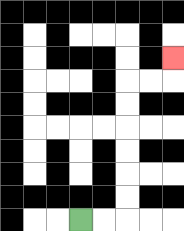{'start': '[3, 9]', 'end': '[7, 2]', 'path_directions': 'R,R,U,U,U,U,U,U,R,R,U', 'path_coordinates': '[[3, 9], [4, 9], [5, 9], [5, 8], [5, 7], [5, 6], [5, 5], [5, 4], [5, 3], [6, 3], [7, 3], [7, 2]]'}